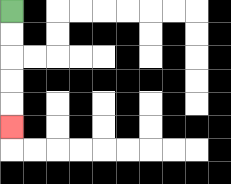{'start': '[0, 0]', 'end': '[0, 5]', 'path_directions': 'D,D,D,D,D', 'path_coordinates': '[[0, 0], [0, 1], [0, 2], [0, 3], [0, 4], [0, 5]]'}